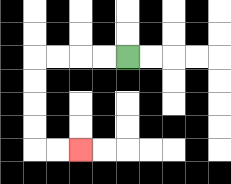{'start': '[5, 2]', 'end': '[3, 6]', 'path_directions': 'L,L,L,L,D,D,D,D,R,R', 'path_coordinates': '[[5, 2], [4, 2], [3, 2], [2, 2], [1, 2], [1, 3], [1, 4], [1, 5], [1, 6], [2, 6], [3, 6]]'}